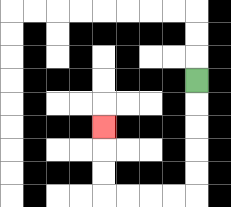{'start': '[8, 3]', 'end': '[4, 5]', 'path_directions': 'D,D,D,D,D,L,L,L,L,U,U,U', 'path_coordinates': '[[8, 3], [8, 4], [8, 5], [8, 6], [8, 7], [8, 8], [7, 8], [6, 8], [5, 8], [4, 8], [4, 7], [4, 6], [4, 5]]'}